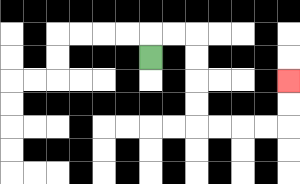{'start': '[6, 2]', 'end': '[12, 3]', 'path_directions': 'U,R,R,D,D,D,D,R,R,R,R,U,U', 'path_coordinates': '[[6, 2], [6, 1], [7, 1], [8, 1], [8, 2], [8, 3], [8, 4], [8, 5], [9, 5], [10, 5], [11, 5], [12, 5], [12, 4], [12, 3]]'}